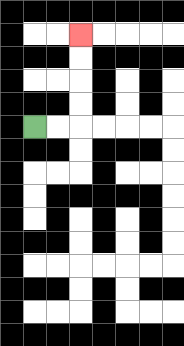{'start': '[1, 5]', 'end': '[3, 1]', 'path_directions': 'R,R,U,U,U,U', 'path_coordinates': '[[1, 5], [2, 5], [3, 5], [3, 4], [3, 3], [3, 2], [3, 1]]'}